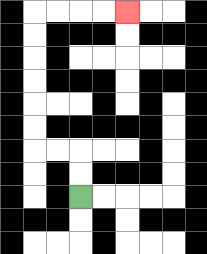{'start': '[3, 8]', 'end': '[5, 0]', 'path_directions': 'U,U,L,L,U,U,U,U,U,U,R,R,R,R', 'path_coordinates': '[[3, 8], [3, 7], [3, 6], [2, 6], [1, 6], [1, 5], [1, 4], [1, 3], [1, 2], [1, 1], [1, 0], [2, 0], [3, 0], [4, 0], [5, 0]]'}